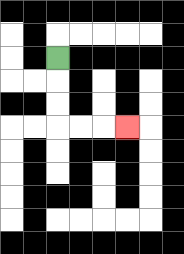{'start': '[2, 2]', 'end': '[5, 5]', 'path_directions': 'D,D,D,R,R,R', 'path_coordinates': '[[2, 2], [2, 3], [2, 4], [2, 5], [3, 5], [4, 5], [5, 5]]'}